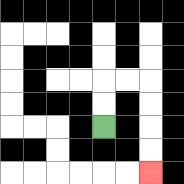{'start': '[4, 5]', 'end': '[6, 7]', 'path_directions': 'U,U,R,R,D,D,D,D', 'path_coordinates': '[[4, 5], [4, 4], [4, 3], [5, 3], [6, 3], [6, 4], [6, 5], [6, 6], [6, 7]]'}